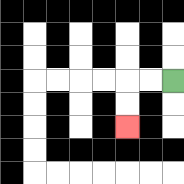{'start': '[7, 3]', 'end': '[5, 5]', 'path_directions': 'L,L,D,D', 'path_coordinates': '[[7, 3], [6, 3], [5, 3], [5, 4], [5, 5]]'}